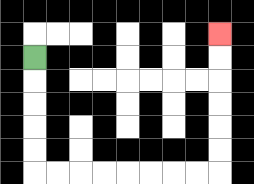{'start': '[1, 2]', 'end': '[9, 1]', 'path_directions': 'D,D,D,D,D,R,R,R,R,R,R,R,R,U,U,U,U,U,U', 'path_coordinates': '[[1, 2], [1, 3], [1, 4], [1, 5], [1, 6], [1, 7], [2, 7], [3, 7], [4, 7], [5, 7], [6, 7], [7, 7], [8, 7], [9, 7], [9, 6], [9, 5], [9, 4], [9, 3], [9, 2], [9, 1]]'}